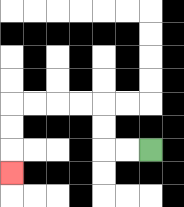{'start': '[6, 6]', 'end': '[0, 7]', 'path_directions': 'L,L,U,U,L,L,L,L,D,D,D', 'path_coordinates': '[[6, 6], [5, 6], [4, 6], [4, 5], [4, 4], [3, 4], [2, 4], [1, 4], [0, 4], [0, 5], [0, 6], [0, 7]]'}